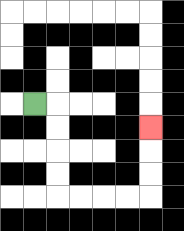{'start': '[1, 4]', 'end': '[6, 5]', 'path_directions': 'R,D,D,D,D,R,R,R,R,U,U,U', 'path_coordinates': '[[1, 4], [2, 4], [2, 5], [2, 6], [2, 7], [2, 8], [3, 8], [4, 8], [5, 8], [6, 8], [6, 7], [6, 6], [6, 5]]'}